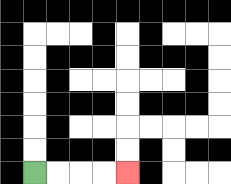{'start': '[1, 7]', 'end': '[5, 7]', 'path_directions': 'R,R,R,R', 'path_coordinates': '[[1, 7], [2, 7], [3, 7], [4, 7], [5, 7]]'}